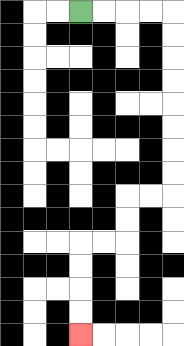{'start': '[3, 0]', 'end': '[3, 14]', 'path_directions': 'R,R,R,R,D,D,D,D,D,D,D,D,L,L,D,D,L,L,D,D,D,D', 'path_coordinates': '[[3, 0], [4, 0], [5, 0], [6, 0], [7, 0], [7, 1], [7, 2], [7, 3], [7, 4], [7, 5], [7, 6], [7, 7], [7, 8], [6, 8], [5, 8], [5, 9], [5, 10], [4, 10], [3, 10], [3, 11], [3, 12], [3, 13], [3, 14]]'}